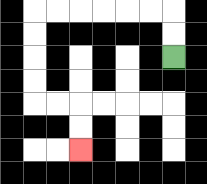{'start': '[7, 2]', 'end': '[3, 6]', 'path_directions': 'U,U,L,L,L,L,L,L,D,D,D,D,R,R,D,D', 'path_coordinates': '[[7, 2], [7, 1], [7, 0], [6, 0], [5, 0], [4, 0], [3, 0], [2, 0], [1, 0], [1, 1], [1, 2], [1, 3], [1, 4], [2, 4], [3, 4], [3, 5], [3, 6]]'}